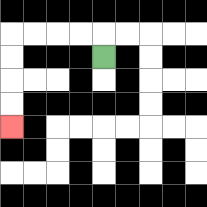{'start': '[4, 2]', 'end': '[0, 5]', 'path_directions': 'U,L,L,L,L,D,D,D,D', 'path_coordinates': '[[4, 2], [4, 1], [3, 1], [2, 1], [1, 1], [0, 1], [0, 2], [0, 3], [0, 4], [0, 5]]'}